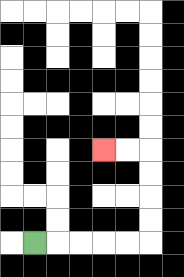{'start': '[1, 10]', 'end': '[4, 6]', 'path_directions': 'R,R,R,R,R,U,U,U,U,L,L', 'path_coordinates': '[[1, 10], [2, 10], [3, 10], [4, 10], [5, 10], [6, 10], [6, 9], [6, 8], [6, 7], [6, 6], [5, 6], [4, 6]]'}